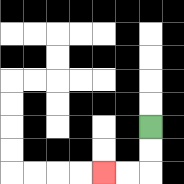{'start': '[6, 5]', 'end': '[4, 7]', 'path_directions': 'D,D,L,L', 'path_coordinates': '[[6, 5], [6, 6], [6, 7], [5, 7], [4, 7]]'}